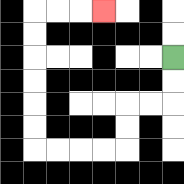{'start': '[7, 2]', 'end': '[4, 0]', 'path_directions': 'D,D,L,L,D,D,L,L,L,L,U,U,U,U,U,U,R,R,R', 'path_coordinates': '[[7, 2], [7, 3], [7, 4], [6, 4], [5, 4], [5, 5], [5, 6], [4, 6], [3, 6], [2, 6], [1, 6], [1, 5], [1, 4], [1, 3], [1, 2], [1, 1], [1, 0], [2, 0], [3, 0], [4, 0]]'}